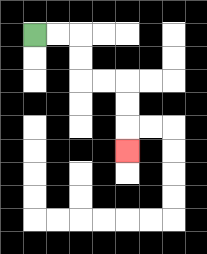{'start': '[1, 1]', 'end': '[5, 6]', 'path_directions': 'R,R,D,D,R,R,D,D,D', 'path_coordinates': '[[1, 1], [2, 1], [3, 1], [3, 2], [3, 3], [4, 3], [5, 3], [5, 4], [5, 5], [5, 6]]'}